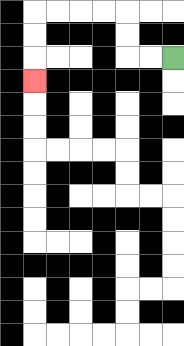{'start': '[7, 2]', 'end': '[1, 3]', 'path_directions': 'L,L,U,U,L,L,L,L,D,D,D', 'path_coordinates': '[[7, 2], [6, 2], [5, 2], [5, 1], [5, 0], [4, 0], [3, 0], [2, 0], [1, 0], [1, 1], [1, 2], [1, 3]]'}